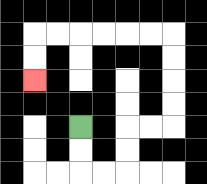{'start': '[3, 5]', 'end': '[1, 3]', 'path_directions': 'D,D,R,R,U,U,R,R,U,U,U,U,L,L,L,L,L,L,D,D', 'path_coordinates': '[[3, 5], [3, 6], [3, 7], [4, 7], [5, 7], [5, 6], [5, 5], [6, 5], [7, 5], [7, 4], [7, 3], [7, 2], [7, 1], [6, 1], [5, 1], [4, 1], [3, 1], [2, 1], [1, 1], [1, 2], [1, 3]]'}